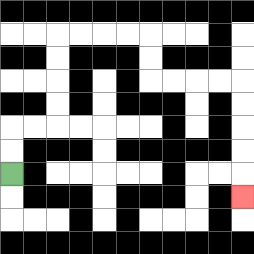{'start': '[0, 7]', 'end': '[10, 8]', 'path_directions': 'U,U,R,R,U,U,U,U,R,R,R,R,D,D,R,R,R,R,D,D,D,D,D', 'path_coordinates': '[[0, 7], [0, 6], [0, 5], [1, 5], [2, 5], [2, 4], [2, 3], [2, 2], [2, 1], [3, 1], [4, 1], [5, 1], [6, 1], [6, 2], [6, 3], [7, 3], [8, 3], [9, 3], [10, 3], [10, 4], [10, 5], [10, 6], [10, 7], [10, 8]]'}